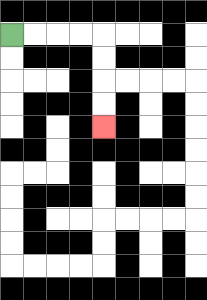{'start': '[0, 1]', 'end': '[4, 5]', 'path_directions': 'R,R,R,R,D,D,D,D', 'path_coordinates': '[[0, 1], [1, 1], [2, 1], [3, 1], [4, 1], [4, 2], [4, 3], [4, 4], [4, 5]]'}